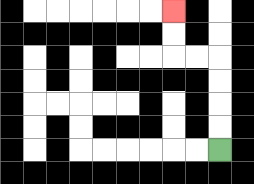{'start': '[9, 6]', 'end': '[7, 0]', 'path_directions': 'U,U,U,U,L,L,U,U', 'path_coordinates': '[[9, 6], [9, 5], [9, 4], [9, 3], [9, 2], [8, 2], [7, 2], [7, 1], [7, 0]]'}